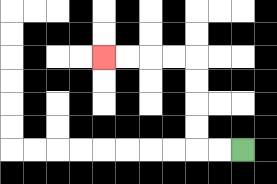{'start': '[10, 6]', 'end': '[4, 2]', 'path_directions': 'L,L,U,U,U,U,L,L,L,L', 'path_coordinates': '[[10, 6], [9, 6], [8, 6], [8, 5], [8, 4], [8, 3], [8, 2], [7, 2], [6, 2], [5, 2], [4, 2]]'}